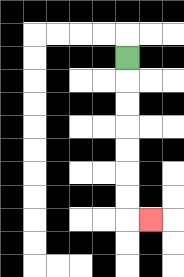{'start': '[5, 2]', 'end': '[6, 9]', 'path_directions': 'D,D,D,D,D,D,D,R', 'path_coordinates': '[[5, 2], [5, 3], [5, 4], [5, 5], [5, 6], [5, 7], [5, 8], [5, 9], [6, 9]]'}